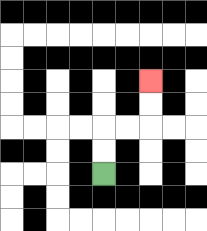{'start': '[4, 7]', 'end': '[6, 3]', 'path_directions': 'U,U,R,R,U,U', 'path_coordinates': '[[4, 7], [4, 6], [4, 5], [5, 5], [6, 5], [6, 4], [6, 3]]'}